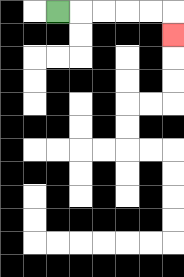{'start': '[2, 0]', 'end': '[7, 1]', 'path_directions': 'R,R,R,R,R,D', 'path_coordinates': '[[2, 0], [3, 0], [4, 0], [5, 0], [6, 0], [7, 0], [7, 1]]'}